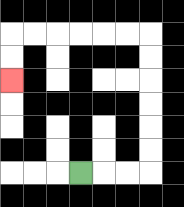{'start': '[3, 7]', 'end': '[0, 3]', 'path_directions': 'R,R,R,U,U,U,U,U,U,L,L,L,L,L,L,D,D', 'path_coordinates': '[[3, 7], [4, 7], [5, 7], [6, 7], [6, 6], [6, 5], [6, 4], [6, 3], [6, 2], [6, 1], [5, 1], [4, 1], [3, 1], [2, 1], [1, 1], [0, 1], [0, 2], [0, 3]]'}